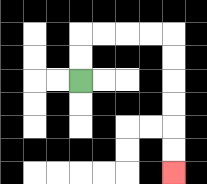{'start': '[3, 3]', 'end': '[7, 7]', 'path_directions': 'U,U,R,R,R,R,D,D,D,D,D,D', 'path_coordinates': '[[3, 3], [3, 2], [3, 1], [4, 1], [5, 1], [6, 1], [7, 1], [7, 2], [7, 3], [7, 4], [7, 5], [7, 6], [7, 7]]'}